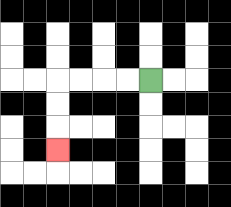{'start': '[6, 3]', 'end': '[2, 6]', 'path_directions': 'L,L,L,L,D,D,D', 'path_coordinates': '[[6, 3], [5, 3], [4, 3], [3, 3], [2, 3], [2, 4], [2, 5], [2, 6]]'}